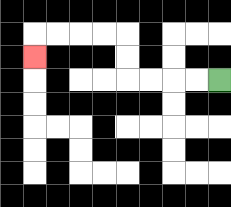{'start': '[9, 3]', 'end': '[1, 2]', 'path_directions': 'L,L,L,L,U,U,L,L,L,L,D', 'path_coordinates': '[[9, 3], [8, 3], [7, 3], [6, 3], [5, 3], [5, 2], [5, 1], [4, 1], [3, 1], [2, 1], [1, 1], [1, 2]]'}